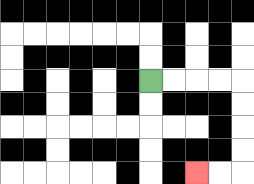{'start': '[6, 3]', 'end': '[8, 7]', 'path_directions': 'R,R,R,R,D,D,D,D,L,L', 'path_coordinates': '[[6, 3], [7, 3], [8, 3], [9, 3], [10, 3], [10, 4], [10, 5], [10, 6], [10, 7], [9, 7], [8, 7]]'}